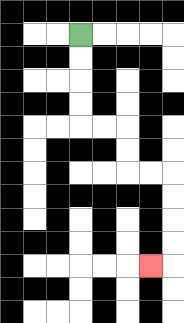{'start': '[3, 1]', 'end': '[6, 11]', 'path_directions': 'D,D,D,D,R,R,D,D,R,R,D,D,D,D,L', 'path_coordinates': '[[3, 1], [3, 2], [3, 3], [3, 4], [3, 5], [4, 5], [5, 5], [5, 6], [5, 7], [6, 7], [7, 7], [7, 8], [7, 9], [7, 10], [7, 11], [6, 11]]'}